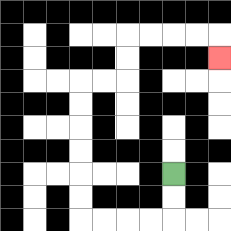{'start': '[7, 7]', 'end': '[9, 2]', 'path_directions': 'D,D,L,L,L,L,U,U,U,U,U,U,R,R,U,U,R,R,R,R,D', 'path_coordinates': '[[7, 7], [7, 8], [7, 9], [6, 9], [5, 9], [4, 9], [3, 9], [3, 8], [3, 7], [3, 6], [3, 5], [3, 4], [3, 3], [4, 3], [5, 3], [5, 2], [5, 1], [6, 1], [7, 1], [8, 1], [9, 1], [9, 2]]'}